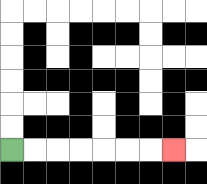{'start': '[0, 6]', 'end': '[7, 6]', 'path_directions': 'R,R,R,R,R,R,R', 'path_coordinates': '[[0, 6], [1, 6], [2, 6], [3, 6], [4, 6], [5, 6], [6, 6], [7, 6]]'}